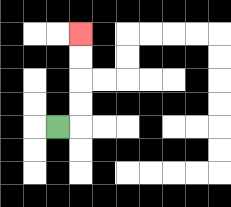{'start': '[2, 5]', 'end': '[3, 1]', 'path_directions': 'R,U,U,U,U', 'path_coordinates': '[[2, 5], [3, 5], [3, 4], [3, 3], [3, 2], [3, 1]]'}